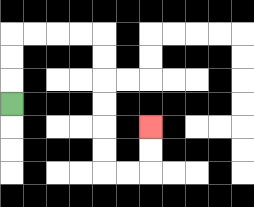{'start': '[0, 4]', 'end': '[6, 5]', 'path_directions': 'U,U,U,R,R,R,R,D,D,D,D,D,D,R,R,U,U', 'path_coordinates': '[[0, 4], [0, 3], [0, 2], [0, 1], [1, 1], [2, 1], [3, 1], [4, 1], [4, 2], [4, 3], [4, 4], [4, 5], [4, 6], [4, 7], [5, 7], [6, 7], [6, 6], [6, 5]]'}